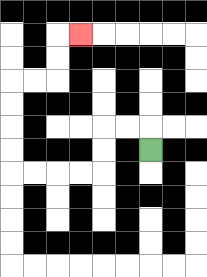{'start': '[6, 6]', 'end': '[3, 1]', 'path_directions': 'U,L,L,D,D,L,L,L,L,U,U,U,U,R,R,U,U,R', 'path_coordinates': '[[6, 6], [6, 5], [5, 5], [4, 5], [4, 6], [4, 7], [3, 7], [2, 7], [1, 7], [0, 7], [0, 6], [0, 5], [0, 4], [0, 3], [1, 3], [2, 3], [2, 2], [2, 1], [3, 1]]'}